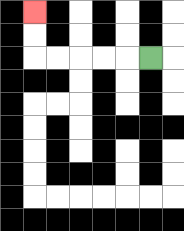{'start': '[6, 2]', 'end': '[1, 0]', 'path_directions': 'L,L,L,L,L,U,U', 'path_coordinates': '[[6, 2], [5, 2], [4, 2], [3, 2], [2, 2], [1, 2], [1, 1], [1, 0]]'}